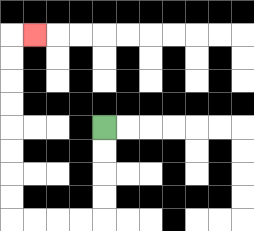{'start': '[4, 5]', 'end': '[1, 1]', 'path_directions': 'D,D,D,D,L,L,L,L,U,U,U,U,U,U,U,U,R', 'path_coordinates': '[[4, 5], [4, 6], [4, 7], [4, 8], [4, 9], [3, 9], [2, 9], [1, 9], [0, 9], [0, 8], [0, 7], [0, 6], [0, 5], [0, 4], [0, 3], [0, 2], [0, 1], [1, 1]]'}